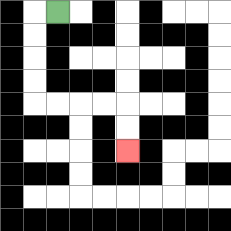{'start': '[2, 0]', 'end': '[5, 6]', 'path_directions': 'L,D,D,D,D,R,R,R,R,D,D', 'path_coordinates': '[[2, 0], [1, 0], [1, 1], [1, 2], [1, 3], [1, 4], [2, 4], [3, 4], [4, 4], [5, 4], [5, 5], [5, 6]]'}